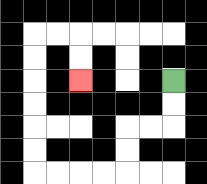{'start': '[7, 3]', 'end': '[3, 3]', 'path_directions': 'D,D,L,L,D,D,L,L,L,L,U,U,U,U,U,U,R,R,D,D', 'path_coordinates': '[[7, 3], [7, 4], [7, 5], [6, 5], [5, 5], [5, 6], [5, 7], [4, 7], [3, 7], [2, 7], [1, 7], [1, 6], [1, 5], [1, 4], [1, 3], [1, 2], [1, 1], [2, 1], [3, 1], [3, 2], [3, 3]]'}